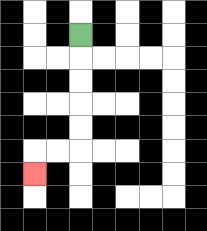{'start': '[3, 1]', 'end': '[1, 7]', 'path_directions': 'D,D,D,D,D,L,L,D', 'path_coordinates': '[[3, 1], [3, 2], [3, 3], [3, 4], [3, 5], [3, 6], [2, 6], [1, 6], [1, 7]]'}